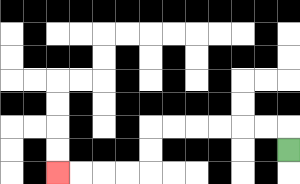{'start': '[12, 6]', 'end': '[2, 7]', 'path_directions': 'U,L,L,L,L,L,L,D,D,L,L,L,L', 'path_coordinates': '[[12, 6], [12, 5], [11, 5], [10, 5], [9, 5], [8, 5], [7, 5], [6, 5], [6, 6], [6, 7], [5, 7], [4, 7], [3, 7], [2, 7]]'}